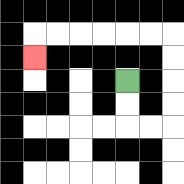{'start': '[5, 3]', 'end': '[1, 2]', 'path_directions': 'D,D,R,R,U,U,U,U,L,L,L,L,L,L,D', 'path_coordinates': '[[5, 3], [5, 4], [5, 5], [6, 5], [7, 5], [7, 4], [7, 3], [7, 2], [7, 1], [6, 1], [5, 1], [4, 1], [3, 1], [2, 1], [1, 1], [1, 2]]'}